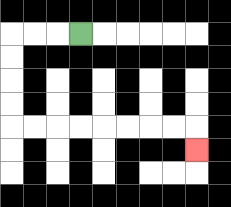{'start': '[3, 1]', 'end': '[8, 6]', 'path_directions': 'L,L,L,D,D,D,D,R,R,R,R,R,R,R,R,D', 'path_coordinates': '[[3, 1], [2, 1], [1, 1], [0, 1], [0, 2], [0, 3], [0, 4], [0, 5], [1, 5], [2, 5], [3, 5], [4, 5], [5, 5], [6, 5], [7, 5], [8, 5], [8, 6]]'}